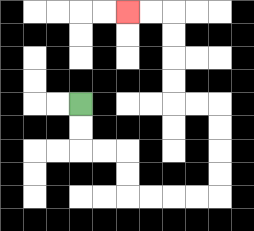{'start': '[3, 4]', 'end': '[5, 0]', 'path_directions': 'D,D,R,R,D,D,R,R,R,R,U,U,U,U,L,L,U,U,U,U,L,L', 'path_coordinates': '[[3, 4], [3, 5], [3, 6], [4, 6], [5, 6], [5, 7], [5, 8], [6, 8], [7, 8], [8, 8], [9, 8], [9, 7], [9, 6], [9, 5], [9, 4], [8, 4], [7, 4], [7, 3], [7, 2], [7, 1], [7, 0], [6, 0], [5, 0]]'}